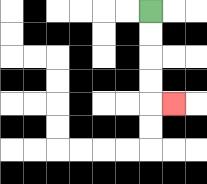{'start': '[6, 0]', 'end': '[7, 4]', 'path_directions': 'D,D,D,D,R', 'path_coordinates': '[[6, 0], [6, 1], [6, 2], [6, 3], [6, 4], [7, 4]]'}